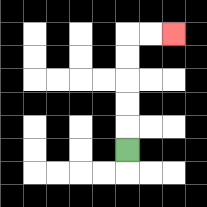{'start': '[5, 6]', 'end': '[7, 1]', 'path_directions': 'U,U,U,U,U,R,R', 'path_coordinates': '[[5, 6], [5, 5], [5, 4], [5, 3], [5, 2], [5, 1], [6, 1], [7, 1]]'}